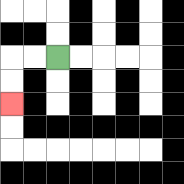{'start': '[2, 2]', 'end': '[0, 4]', 'path_directions': 'L,L,D,D', 'path_coordinates': '[[2, 2], [1, 2], [0, 2], [0, 3], [0, 4]]'}